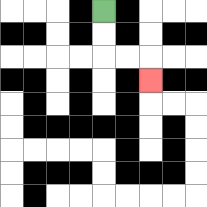{'start': '[4, 0]', 'end': '[6, 3]', 'path_directions': 'D,D,R,R,D', 'path_coordinates': '[[4, 0], [4, 1], [4, 2], [5, 2], [6, 2], [6, 3]]'}